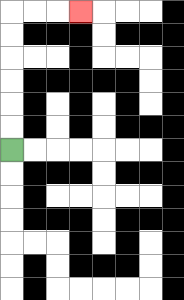{'start': '[0, 6]', 'end': '[3, 0]', 'path_directions': 'U,U,U,U,U,U,R,R,R', 'path_coordinates': '[[0, 6], [0, 5], [0, 4], [0, 3], [0, 2], [0, 1], [0, 0], [1, 0], [2, 0], [3, 0]]'}